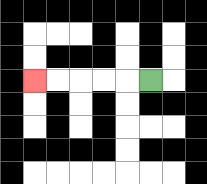{'start': '[6, 3]', 'end': '[1, 3]', 'path_directions': 'L,L,L,L,L', 'path_coordinates': '[[6, 3], [5, 3], [4, 3], [3, 3], [2, 3], [1, 3]]'}